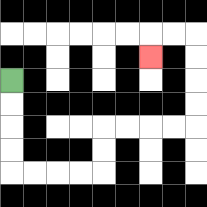{'start': '[0, 3]', 'end': '[6, 2]', 'path_directions': 'D,D,D,D,R,R,R,R,U,U,R,R,R,R,U,U,U,U,L,L,D', 'path_coordinates': '[[0, 3], [0, 4], [0, 5], [0, 6], [0, 7], [1, 7], [2, 7], [3, 7], [4, 7], [4, 6], [4, 5], [5, 5], [6, 5], [7, 5], [8, 5], [8, 4], [8, 3], [8, 2], [8, 1], [7, 1], [6, 1], [6, 2]]'}